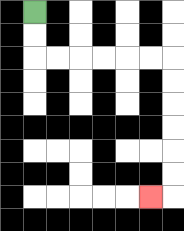{'start': '[1, 0]', 'end': '[6, 8]', 'path_directions': 'D,D,R,R,R,R,R,R,D,D,D,D,D,D,L', 'path_coordinates': '[[1, 0], [1, 1], [1, 2], [2, 2], [3, 2], [4, 2], [5, 2], [6, 2], [7, 2], [7, 3], [7, 4], [7, 5], [7, 6], [7, 7], [7, 8], [6, 8]]'}